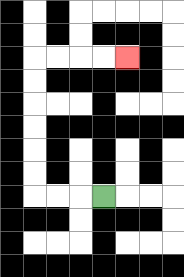{'start': '[4, 8]', 'end': '[5, 2]', 'path_directions': 'L,L,L,U,U,U,U,U,U,R,R,R,R', 'path_coordinates': '[[4, 8], [3, 8], [2, 8], [1, 8], [1, 7], [1, 6], [1, 5], [1, 4], [1, 3], [1, 2], [2, 2], [3, 2], [4, 2], [5, 2]]'}